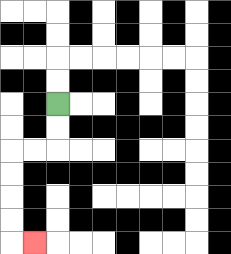{'start': '[2, 4]', 'end': '[1, 10]', 'path_directions': 'D,D,L,L,D,D,D,D,R', 'path_coordinates': '[[2, 4], [2, 5], [2, 6], [1, 6], [0, 6], [0, 7], [0, 8], [0, 9], [0, 10], [1, 10]]'}